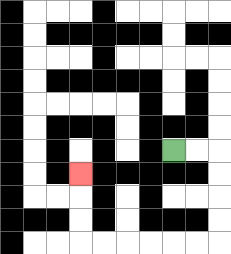{'start': '[7, 6]', 'end': '[3, 7]', 'path_directions': 'R,R,D,D,D,D,L,L,L,L,L,L,U,U,U', 'path_coordinates': '[[7, 6], [8, 6], [9, 6], [9, 7], [9, 8], [9, 9], [9, 10], [8, 10], [7, 10], [6, 10], [5, 10], [4, 10], [3, 10], [3, 9], [3, 8], [3, 7]]'}